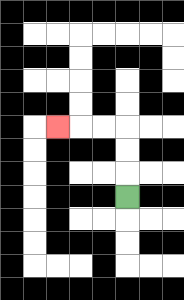{'start': '[5, 8]', 'end': '[2, 5]', 'path_directions': 'U,U,U,L,L,L', 'path_coordinates': '[[5, 8], [5, 7], [5, 6], [5, 5], [4, 5], [3, 5], [2, 5]]'}